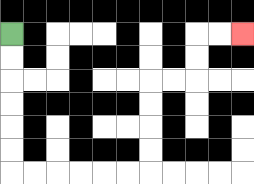{'start': '[0, 1]', 'end': '[10, 1]', 'path_directions': 'D,D,D,D,D,D,R,R,R,R,R,R,U,U,U,U,R,R,U,U,R,R', 'path_coordinates': '[[0, 1], [0, 2], [0, 3], [0, 4], [0, 5], [0, 6], [0, 7], [1, 7], [2, 7], [3, 7], [4, 7], [5, 7], [6, 7], [6, 6], [6, 5], [6, 4], [6, 3], [7, 3], [8, 3], [8, 2], [8, 1], [9, 1], [10, 1]]'}